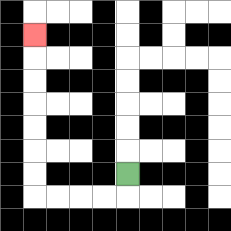{'start': '[5, 7]', 'end': '[1, 1]', 'path_directions': 'D,L,L,L,L,U,U,U,U,U,U,U', 'path_coordinates': '[[5, 7], [5, 8], [4, 8], [3, 8], [2, 8], [1, 8], [1, 7], [1, 6], [1, 5], [1, 4], [1, 3], [1, 2], [1, 1]]'}